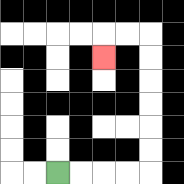{'start': '[2, 7]', 'end': '[4, 2]', 'path_directions': 'R,R,R,R,U,U,U,U,U,U,L,L,D', 'path_coordinates': '[[2, 7], [3, 7], [4, 7], [5, 7], [6, 7], [6, 6], [6, 5], [6, 4], [6, 3], [6, 2], [6, 1], [5, 1], [4, 1], [4, 2]]'}